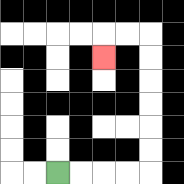{'start': '[2, 7]', 'end': '[4, 2]', 'path_directions': 'R,R,R,R,U,U,U,U,U,U,L,L,D', 'path_coordinates': '[[2, 7], [3, 7], [4, 7], [5, 7], [6, 7], [6, 6], [6, 5], [6, 4], [6, 3], [6, 2], [6, 1], [5, 1], [4, 1], [4, 2]]'}